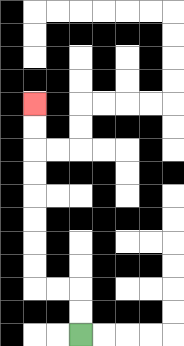{'start': '[3, 14]', 'end': '[1, 4]', 'path_directions': 'U,U,L,L,U,U,U,U,U,U,U,U', 'path_coordinates': '[[3, 14], [3, 13], [3, 12], [2, 12], [1, 12], [1, 11], [1, 10], [1, 9], [1, 8], [1, 7], [1, 6], [1, 5], [1, 4]]'}